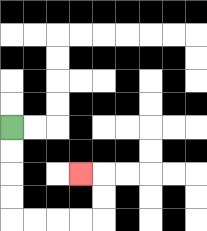{'start': '[0, 5]', 'end': '[3, 7]', 'path_directions': 'D,D,D,D,R,R,R,R,U,U,L', 'path_coordinates': '[[0, 5], [0, 6], [0, 7], [0, 8], [0, 9], [1, 9], [2, 9], [3, 9], [4, 9], [4, 8], [4, 7], [3, 7]]'}